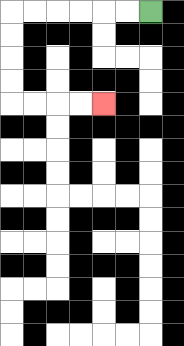{'start': '[6, 0]', 'end': '[4, 4]', 'path_directions': 'L,L,L,L,L,L,D,D,D,D,R,R,R,R', 'path_coordinates': '[[6, 0], [5, 0], [4, 0], [3, 0], [2, 0], [1, 0], [0, 0], [0, 1], [0, 2], [0, 3], [0, 4], [1, 4], [2, 4], [3, 4], [4, 4]]'}